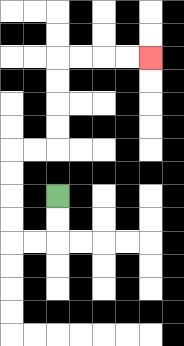{'start': '[2, 8]', 'end': '[6, 2]', 'path_directions': 'D,D,L,L,U,U,U,U,R,R,U,U,U,U,R,R,R,R', 'path_coordinates': '[[2, 8], [2, 9], [2, 10], [1, 10], [0, 10], [0, 9], [0, 8], [0, 7], [0, 6], [1, 6], [2, 6], [2, 5], [2, 4], [2, 3], [2, 2], [3, 2], [4, 2], [5, 2], [6, 2]]'}